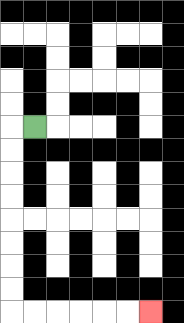{'start': '[1, 5]', 'end': '[6, 13]', 'path_directions': 'L,D,D,D,D,D,D,D,D,R,R,R,R,R,R', 'path_coordinates': '[[1, 5], [0, 5], [0, 6], [0, 7], [0, 8], [0, 9], [0, 10], [0, 11], [0, 12], [0, 13], [1, 13], [2, 13], [3, 13], [4, 13], [5, 13], [6, 13]]'}